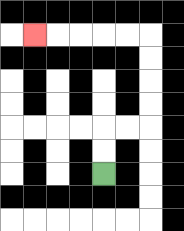{'start': '[4, 7]', 'end': '[1, 1]', 'path_directions': 'U,U,R,R,U,U,U,U,L,L,L,L,L', 'path_coordinates': '[[4, 7], [4, 6], [4, 5], [5, 5], [6, 5], [6, 4], [6, 3], [6, 2], [6, 1], [5, 1], [4, 1], [3, 1], [2, 1], [1, 1]]'}